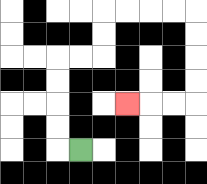{'start': '[3, 6]', 'end': '[5, 4]', 'path_directions': 'L,U,U,U,U,R,R,U,U,R,R,R,R,D,D,D,D,L,L,L', 'path_coordinates': '[[3, 6], [2, 6], [2, 5], [2, 4], [2, 3], [2, 2], [3, 2], [4, 2], [4, 1], [4, 0], [5, 0], [6, 0], [7, 0], [8, 0], [8, 1], [8, 2], [8, 3], [8, 4], [7, 4], [6, 4], [5, 4]]'}